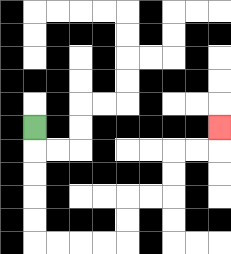{'start': '[1, 5]', 'end': '[9, 5]', 'path_directions': 'D,D,D,D,D,R,R,R,R,U,U,R,R,U,U,R,R,U', 'path_coordinates': '[[1, 5], [1, 6], [1, 7], [1, 8], [1, 9], [1, 10], [2, 10], [3, 10], [4, 10], [5, 10], [5, 9], [5, 8], [6, 8], [7, 8], [7, 7], [7, 6], [8, 6], [9, 6], [9, 5]]'}